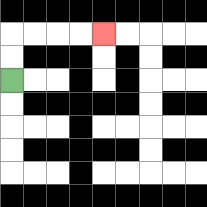{'start': '[0, 3]', 'end': '[4, 1]', 'path_directions': 'U,U,R,R,R,R', 'path_coordinates': '[[0, 3], [0, 2], [0, 1], [1, 1], [2, 1], [3, 1], [4, 1]]'}